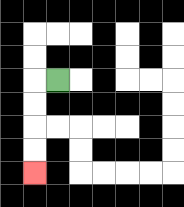{'start': '[2, 3]', 'end': '[1, 7]', 'path_directions': 'L,D,D,D,D', 'path_coordinates': '[[2, 3], [1, 3], [1, 4], [1, 5], [1, 6], [1, 7]]'}